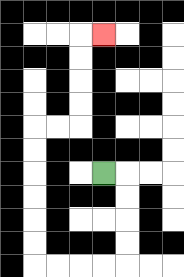{'start': '[4, 7]', 'end': '[4, 1]', 'path_directions': 'R,D,D,D,D,L,L,L,L,U,U,U,U,U,U,R,R,U,U,U,U,R', 'path_coordinates': '[[4, 7], [5, 7], [5, 8], [5, 9], [5, 10], [5, 11], [4, 11], [3, 11], [2, 11], [1, 11], [1, 10], [1, 9], [1, 8], [1, 7], [1, 6], [1, 5], [2, 5], [3, 5], [3, 4], [3, 3], [3, 2], [3, 1], [4, 1]]'}